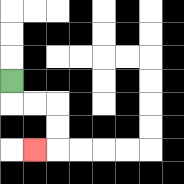{'start': '[0, 3]', 'end': '[1, 6]', 'path_directions': 'D,R,R,D,D,L', 'path_coordinates': '[[0, 3], [0, 4], [1, 4], [2, 4], [2, 5], [2, 6], [1, 6]]'}